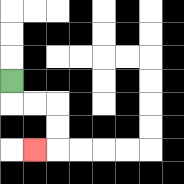{'start': '[0, 3]', 'end': '[1, 6]', 'path_directions': 'D,R,R,D,D,L', 'path_coordinates': '[[0, 3], [0, 4], [1, 4], [2, 4], [2, 5], [2, 6], [1, 6]]'}